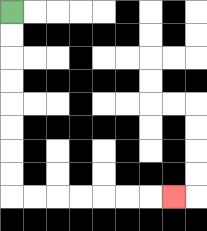{'start': '[0, 0]', 'end': '[7, 8]', 'path_directions': 'D,D,D,D,D,D,D,D,R,R,R,R,R,R,R', 'path_coordinates': '[[0, 0], [0, 1], [0, 2], [0, 3], [0, 4], [0, 5], [0, 6], [0, 7], [0, 8], [1, 8], [2, 8], [3, 8], [4, 8], [5, 8], [6, 8], [7, 8]]'}